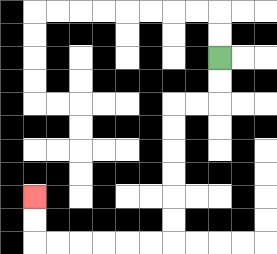{'start': '[9, 2]', 'end': '[1, 8]', 'path_directions': 'D,D,L,L,D,D,D,D,D,D,L,L,L,L,L,L,U,U', 'path_coordinates': '[[9, 2], [9, 3], [9, 4], [8, 4], [7, 4], [7, 5], [7, 6], [7, 7], [7, 8], [7, 9], [7, 10], [6, 10], [5, 10], [4, 10], [3, 10], [2, 10], [1, 10], [1, 9], [1, 8]]'}